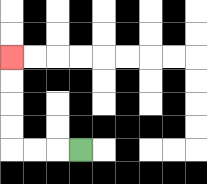{'start': '[3, 6]', 'end': '[0, 2]', 'path_directions': 'L,L,L,U,U,U,U', 'path_coordinates': '[[3, 6], [2, 6], [1, 6], [0, 6], [0, 5], [0, 4], [0, 3], [0, 2]]'}